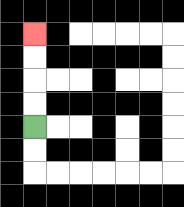{'start': '[1, 5]', 'end': '[1, 1]', 'path_directions': 'U,U,U,U', 'path_coordinates': '[[1, 5], [1, 4], [1, 3], [1, 2], [1, 1]]'}